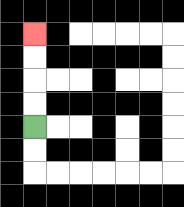{'start': '[1, 5]', 'end': '[1, 1]', 'path_directions': 'U,U,U,U', 'path_coordinates': '[[1, 5], [1, 4], [1, 3], [1, 2], [1, 1]]'}